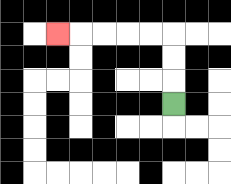{'start': '[7, 4]', 'end': '[2, 1]', 'path_directions': 'U,U,U,L,L,L,L,L', 'path_coordinates': '[[7, 4], [7, 3], [7, 2], [7, 1], [6, 1], [5, 1], [4, 1], [3, 1], [2, 1]]'}